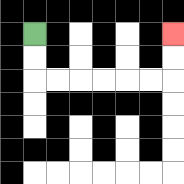{'start': '[1, 1]', 'end': '[7, 1]', 'path_directions': 'D,D,R,R,R,R,R,R,U,U', 'path_coordinates': '[[1, 1], [1, 2], [1, 3], [2, 3], [3, 3], [4, 3], [5, 3], [6, 3], [7, 3], [7, 2], [7, 1]]'}